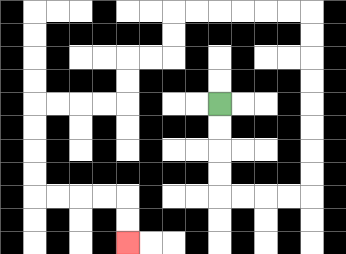{'start': '[9, 4]', 'end': '[5, 10]', 'path_directions': 'D,D,D,D,R,R,R,R,U,U,U,U,U,U,U,U,L,L,L,L,L,L,D,D,L,L,D,D,L,L,L,L,D,D,D,D,R,R,R,R,D,D', 'path_coordinates': '[[9, 4], [9, 5], [9, 6], [9, 7], [9, 8], [10, 8], [11, 8], [12, 8], [13, 8], [13, 7], [13, 6], [13, 5], [13, 4], [13, 3], [13, 2], [13, 1], [13, 0], [12, 0], [11, 0], [10, 0], [9, 0], [8, 0], [7, 0], [7, 1], [7, 2], [6, 2], [5, 2], [5, 3], [5, 4], [4, 4], [3, 4], [2, 4], [1, 4], [1, 5], [1, 6], [1, 7], [1, 8], [2, 8], [3, 8], [4, 8], [5, 8], [5, 9], [5, 10]]'}